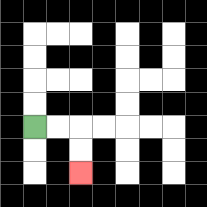{'start': '[1, 5]', 'end': '[3, 7]', 'path_directions': 'R,R,D,D', 'path_coordinates': '[[1, 5], [2, 5], [3, 5], [3, 6], [3, 7]]'}